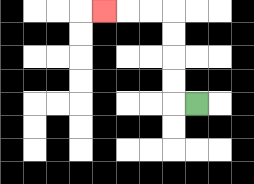{'start': '[8, 4]', 'end': '[4, 0]', 'path_directions': 'L,U,U,U,U,L,L,L', 'path_coordinates': '[[8, 4], [7, 4], [7, 3], [7, 2], [7, 1], [7, 0], [6, 0], [5, 0], [4, 0]]'}